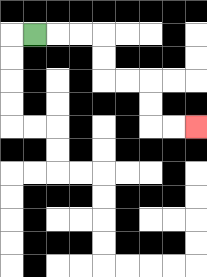{'start': '[1, 1]', 'end': '[8, 5]', 'path_directions': 'R,R,R,D,D,R,R,D,D,R,R', 'path_coordinates': '[[1, 1], [2, 1], [3, 1], [4, 1], [4, 2], [4, 3], [5, 3], [6, 3], [6, 4], [6, 5], [7, 5], [8, 5]]'}